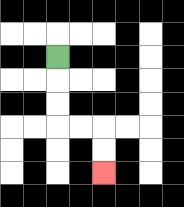{'start': '[2, 2]', 'end': '[4, 7]', 'path_directions': 'D,D,D,R,R,D,D', 'path_coordinates': '[[2, 2], [2, 3], [2, 4], [2, 5], [3, 5], [4, 5], [4, 6], [4, 7]]'}